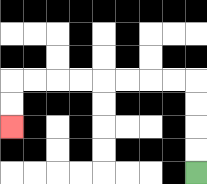{'start': '[8, 7]', 'end': '[0, 5]', 'path_directions': 'U,U,U,U,L,L,L,L,L,L,L,L,D,D', 'path_coordinates': '[[8, 7], [8, 6], [8, 5], [8, 4], [8, 3], [7, 3], [6, 3], [5, 3], [4, 3], [3, 3], [2, 3], [1, 3], [0, 3], [0, 4], [0, 5]]'}